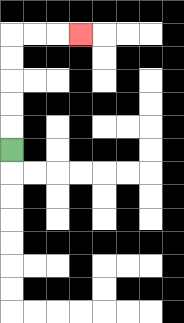{'start': '[0, 6]', 'end': '[3, 1]', 'path_directions': 'U,U,U,U,U,R,R,R', 'path_coordinates': '[[0, 6], [0, 5], [0, 4], [0, 3], [0, 2], [0, 1], [1, 1], [2, 1], [3, 1]]'}